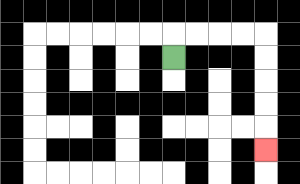{'start': '[7, 2]', 'end': '[11, 6]', 'path_directions': 'U,R,R,R,R,D,D,D,D,D', 'path_coordinates': '[[7, 2], [7, 1], [8, 1], [9, 1], [10, 1], [11, 1], [11, 2], [11, 3], [11, 4], [11, 5], [11, 6]]'}